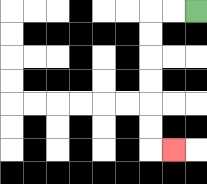{'start': '[8, 0]', 'end': '[7, 6]', 'path_directions': 'L,L,D,D,D,D,D,D,R', 'path_coordinates': '[[8, 0], [7, 0], [6, 0], [6, 1], [6, 2], [6, 3], [6, 4], [6, 5], [6, 6], [7, 6]]'}